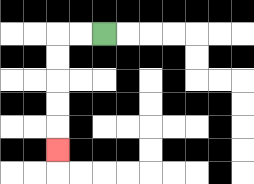{'start': '[4, 1]', 'end': '[2, 6]', 'path_directions': 'L,L,D,D,D,D,D', 'path_coordinates': '[[4, 1], [3, 1], [2, 1], [2, 2], [2, 3], [2, 4], [2, 5], [2, 6]]'}